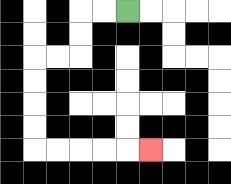{'start': '[5, 0]', 'end': '[6, 6]', 'path_directions': 'L,L,D,D,L,L,D,D,D,D,R,R,R,R,R', 'path_coordinates': '[[5, 0], [4, 0], [3, 0], [3, 1], [3, 2], [2, 2], [1, 2], [1, 3], [1, 4], [1, 5], [1, 6], [2, 6], [3, 6], [4, 6], [5, 6], [6, 6]]'}